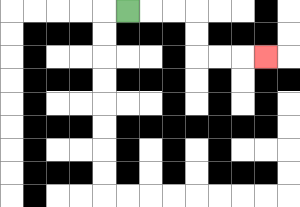{'start': '[5, 0]', 'end': '[11, 2]', 'path_directions': 'R,R,R,D,D,R,R,R', 'path_coordinates': '[[5, 0], [6, 0], [7, 0], [8, 0], [8, 1], [8, 2], [9, 2], [10, 2], [11, 2]]'}